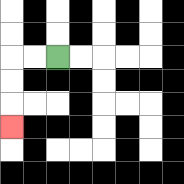{'start': '[2, 2]', 'end': '[0, 5]', 'path_directions': 'L,L,D,D,D', 'path_coordinates': '[[2, 2], [1, 2], [0, 2], [0, 3], [0, 4], [0, 5]]'}